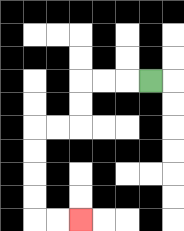{'start': '[6, 3]', 'end': '[3, 9]', 'path_directions': 'L,L,L,D,D,L,L,D,D,D,D,R,R', 'path_coordinates': '[[6, 3], [5, 3], [4, 3], [3, 3], [3, 4], [3, 5], [2, 5], [1, 5], [1, 6], [1, 7], [1, 8], [1, 9], [2, 9], [3, 9]]'}